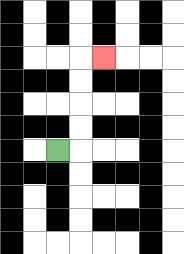{'start': '[2, 6]', 'end': '[4, 2]', 'path_directions': 'R,U,U,U,U,R', 'path_coordinates': '[[2, 6], [3, 6], [3, 5], [3, 4], [3, 3], [3, 2], [4, 2]]'}